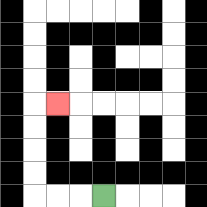{'start': '[4, 8]', 'end': '[2, 4]', 'path_directions': 'L,L,L,U,U,U,U,R', 'path_coordinates': '[[4, 8], [3, 8], [2, 8], [1, 8], [1, 7], [1, 6], [1, 5], [1, 4], [2, 4]]'}